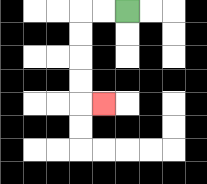{'start': '[5, 0]', 'end': '[4, 4]', 'path_directions': 'L,L,D,D,D,D,R', 'path_coordinates': '[[5, 0], [4, 0], [3, 0], [3, 1], [3, 2], [3, 3], [3, 4], [4, 4]]'}